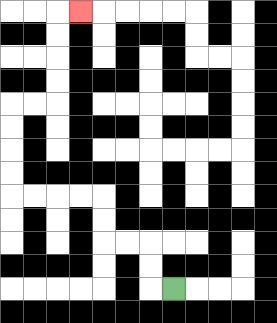{'start': '[7, 12]', 'end': '[3, 0]', 'path_directions': 'L,U,U,L,L,U,U,L,L,L,L,U,U,U,U,R,R,U,U,U,U,R', 'path_coordinates': '[[7, 12], [6, 12], [6, 11], [6, 10], [5, 10], [4, 10], [4, 9], [4, 8], [3, 8], [2, 8], [1, 8], [0, 8], [0, 7], [0, 6], [0, 5], [0, 4], [1, 4], [2, 4], [2, 3], [2, 2], [2, 1], [2, 0], [3, 0]]'}